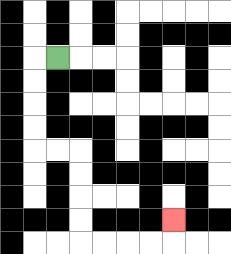{'start': '[2, 2]', 'end': '[7, 9]', 'path_directions': 'L,D,D,D,D,R,R,D,D,D,D,R,R,R,R,U', 'path_coordinates': '[[2, 2], [1, 2], [1, 3], [1, 4], [1, 5], [1, 6], [2, 6], [3, 6], [3, 7], [3, 8], [3, 9], [3, 10], [4, 10], [5, 10], [6, 10], [7, 10], [7, 9]]'}